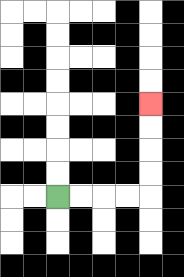{'start': '[2, 8]', 'end': '[6, 4]', 'path_directions': 'R,R,R,R,U,U,U,U', 'path_coordinates': '[[2, 8], [3, 8], [4, 8], [5, 8], [6, 8], [6, 7], [6, 6], [6, 5], [6, 4]]'}